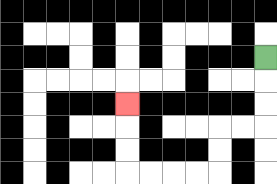{'start': '[11, 2]', 'end': '[5, 4]', 'path_directions': 'D,D,D,L,L,D,D,L,L,L,L,U,U,U', 'path_coordinates': '[[11, 2], [11, 3], [11, 4], [11, 5], [10, 5], [9, 5], [9, 6], [9, 7], [8, 7], [7, 7], [6, 7], [5, 7], [5, 6], [5, 5], [5, 4]]'}